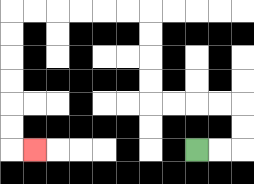{'start': '[8, 6]', 'end': '[1, 6]', 'path_directions': 'R,R,U,U,L,L,L,L,U,U,U,U,L,L,L,L,L,L,D,D,D,D,D,D,R', 'path_coordinates': '[[8, 6], [9, 6], [10, 6], [10, 5], [10, 4], [9, 4], [8, 4], [7, 4], [6, 4], [6, 3], [6, 2], [6, 1], [6, 0], [5, 0], [4, 0], [3, 0], [2, 0], [1, 0], [0, 0], [0, 1], [0, 2], [0, 3], [0, 4], [0, 5], [0, 6], [1, 6]]'}